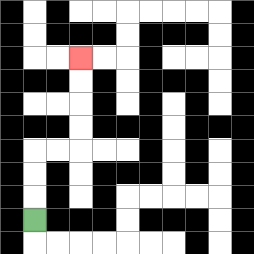{'start': '[1, 9]', 'end': '[3, 2]', 'path_directions': 'U,U,U,R,R,U,U,U,U', 'path_coordinates': '[[1, 9], [1, 8], [1, 7], [1, 6], [2, 6], [3, 6], [3, 5], [3, 4], [3, 3], [3, 2]]'}